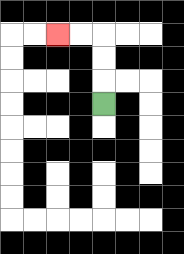{'start': '[4, 4]', 'end': '[2, 1]', 'path_directions': 'U,U,U,L,L', 'path_coordinates': '[[4, 4], [4, 3], [4, 2], [4, 1], [3, 1], [2, 1]]'}